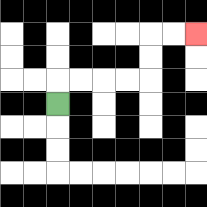{'start': '[2, 4]', 'end': '[8, 1]', 'path_directions': 'U,R,R,R,R,U,U,R,R', 'path_coordinates': '[[2, 4], [2, 3], [3, 3], [4, 3], [5, 3], [6, 3], [6, 2], [6, 1], [7, 1], [8, 1]]'}